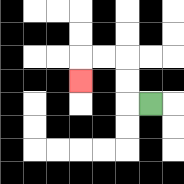{'start': '[6, 4]', 'end': '[3, 3]', 'path_directions': 'L,U,U,L,L,D', 'path_coordinates': '[[6, 4], [5, 4], [5, 3], [5, 2], [4, 2], [3, 2], [3, 3]]'}